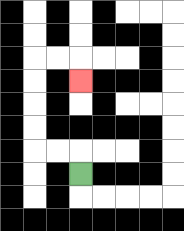{'start': '[3, 7]', 'end': '[3, 3]', 'path_directions': 'U,L,L,U,U,U,U,R,R,D', 'path_coordinates': '[[3, 7], [3, 6], [2, 6], [1, 6], [1, 5], [1, 4], [1, 3], [1, 2], [2, 2], [3, 2], [3, 3]]'}